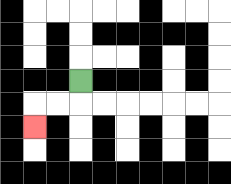{'start': '[3, 3]', 'end': '[1, 5]', 'path_directions': 'D,L,L,D', 'path_coordinates': '[[3, 3], [3, 4], [2, 4], [1, 4], [1, 5]]'}